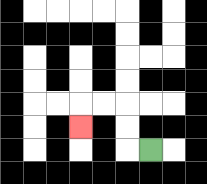{'start': '[6, 6]', 'end': '[3, 5]', 'path_directions': 'L,U,U,L,L,D', 'path_coordinates': '[[6, 6], [5, 6], [5, 5], [5, 4], [4, 4], [3, 4], [3, 5]]'}